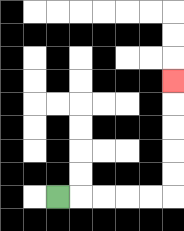{'start': '[2, 8]', 'end': '[7, 3]', 'path_directions': 'R,R,R,R,R,U,U,U,U,U', 'path_coordinates': '[[2, 8], [3, 8], [4, 8], [5, 8], [6, 8], [7, 8], [7, 7], [7, 6], [7, 5], [7, 4], [7, 3]]'}